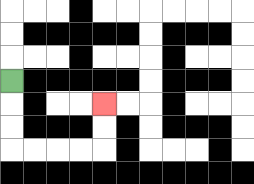{'start': '[0, 3]', 'end': '[4, 4]', 'path_directions': 'D,D,D,R,R,R,R,U,U', 'path_coordinates': '[[0, 3], [0, 4], [0, 5], [0, 6], [1, 6], [2, 6], [3, 6], [4, 6], [4, 5], [4, 4]]'}